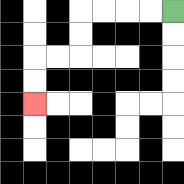{'start': '[7, 0]', 'end': '[1, 4]', 'path_directions': 'L,L,L,L,D,D,L,L,D,D', 'path_coordinates': '[[7, 0], [6, 0], [5, 0], [4, 0], [3, 0], [3, 1], [3, 2], [2, 2], [1, 2], [1, 3], [1, 4]]'}